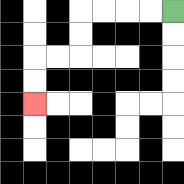{'start': '[7, 0]', 'end': '[1, 4]', 'path_directions': 'L,L,L,L,D,D,L,L,D,D', 'path_coordinates': '[[7, 0], [6, 0], [5, 0], [4, 0], [3, 0], [3, 1], [3, 2], [2, 2], [1, 2], [1, 3], [1, 4]]'}